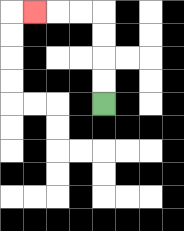{'start': '[4, 4]', 'end': '[1, 0]', 'path_directions': 'U,U,U,U,L,L,L', 'path_coordinates': '[[4, 4], [4, 3], [4, 2], [4, 1], [4, 0], [3, 0], [2, 0], [1, 0]]'}